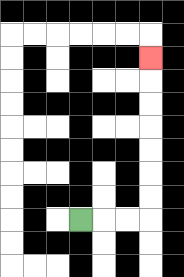{'start': '[3, 9]', 'end': '[6, 2]', 'path_directions': 'R,R,R,U,U,U,U,U,U,U', 'path_coordinates': '[[3, 9], [4, 9], [5, 9], [6, 9], [6, 8], [6, 7], [6, 6], [6, 5], [6, 4], [6, 3], [6, 2]]'}